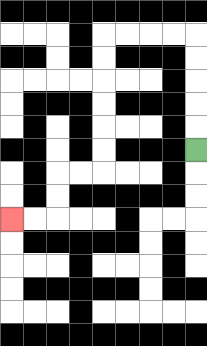{'start': '[8, 6]', 'end': '[0, 9]', 'path_directions': 'U,U,U,U,U,L,L,L,L,D,D,D,D,D,D,L,L,D,D,L,L', 'path_coordinates': '[[8, 6], [8, 5], [8, 4], [8, 3], [8, 2], [8, 1], [7, 1], [6, 1], [5, 1], [4, 1], [4, 2], [4, 3], [4, 4], [4, 5], [4, 6], [4, 7], [3, 7], [2, 7], [2, 8], [2, 9], [1, 9], [0, 9]]'}